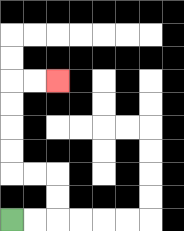{'start': '[0, 9]', 'end': '[2, 3]', 'path_directions': 'R,R,U,U,L,L,U,U,U,U,R,R', 'path_coordinates': '[[0, 9], [1, 9], [2, 9], [2, 8], [2, 7], [1, 7], [0, 7], [0, 6], [0, 5], [0, 4], [0, 3], [1, 3], [2, 3]]'}